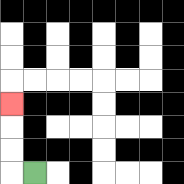{'start': '[1, 7]', 'end': '[0, 4]', 'path_directions': 'L,U,U,U', 'path_coordinates': '[[1, 7], [0, 7], [0, 6], [0, 5], [0, 4]]'}